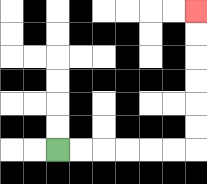{'start': '[2, 6]', 'end': '[8, 0]', 'path_directions': 'R,R,R,R,R,R,U,U,U,U,U,U', 'path_coordinates': '[[2, 6], [3, 6], [4, 6], [5, 6], [6, 6], [7, 6], [8, 6], [8, 5], [8, 4], [8, 3], [8, 2], [8, 1], [8, 0]]'}